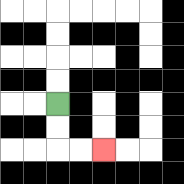{'start': '[2, 4]', 'end': '[4, 6]', 'path_directions': 'D,D,R,R', 'path_coordinates': '[[2, 4], [2, 5], [2, 6], [3, 6], [4, 6]]'}